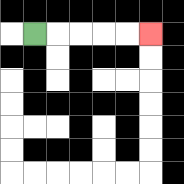{'start': '[1, 1]', 'end': '[6, 1]', 'path_directions': 'R,R,R,R,R', 'path_coordinates': '[[1, 1], [2, 1], [3, 1], [4, 1], [5, 1], [6, 1]]'}